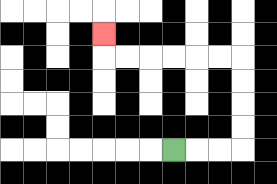{'start': '[7, 6]', 'end': '[4, 1]', 'path_directions': 'R,R,R,U,U,U,U,L,L,L,L,L,L,U', 'path_coordinates': '[[7, 6], [8, 6], [9, 6], [10, 6], [10, 5], [10, 4], [10, 3], [10, 2], [9, 2], [8, 2], [7, 2], [6, 2], [5, 2], [4, 2], [4, 1]]'}